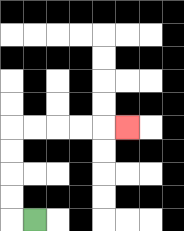{'start': '[1, 9]', 'end': '[5, 5]', 'path_directions': 'L,U,U,U,U,R,R,R,R,R', 'path_coordinates': '[[1, 9], [0, 9], [0, 8], [0, 7], [0, 6], [0, 5], [1, 5], [2, 5], [3, 5], [4, 5], [5, 5]]'}